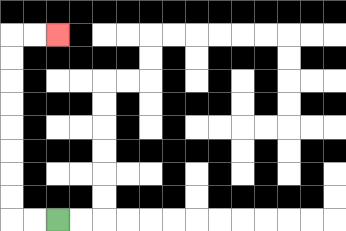{'start': '[2, 9]', 'end': '[2, 1]', 'path_directions': 'L,L,U,U,U,U,U,U,U,U,R,R', 'path_coordinates': '[[2, 9], [1, 9], [0, 9], [0, 8], [0, 7], [0, 6], [0, 5], [0, 4], [0, 3], [0, 2], [0, 1], [1, 1], [2, 1]]'}